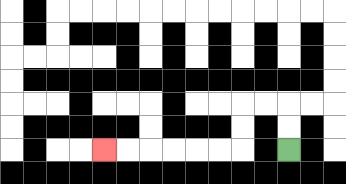{'start': '[12, 6]', 'end': '[4, 6]', 'path_directions': 'U,U,L,L,D,D,L,L,L,L,L,L', 'path_coordinates': '[[12, 6], [12, 5], [12, 4], [11, 4], [10, 4], [10, 5], [10, 6], [9, 6], [8, 6], [7, 6], [6, 6], [5, 6], [4, 6]]'}